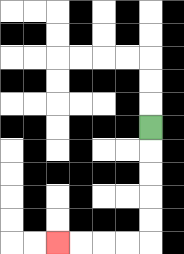{'start': '[6, 5]', 'end': '[2, 10]', 'path_directions': 'D,D,D,D,D,L,L,L,L', 'path_coordinates': '[[6, 5], [6, 6], [6, 7], [6, 8], [6, 9], [6, 10], [5, 10], [4, 10], [3, 10], [2, 10]]'}